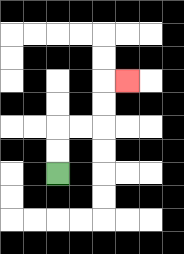{'start': '[2, 7]', 'end': '[5, 3]', 'path_directions': 'U,U,R,R,U,U,R', 'path_coordinates': '[[2, 7], [2, 6], [2, 5], [3, 5], [4, 5], [4, 4], [4, 3], [5, 3]]'}